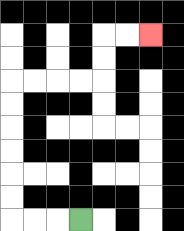{'start': '[3, 9]', 'end': '[6, 1]', 'path_directions': 'L,L,L,U,U,U,U,U,U,R,R,R,R,U,U,R,R', 'path_coordinates': '[[3, 9], [2, 9], [1, 9], [0, 9], [0, 8], [0, 7], [0, 6], [0, 5], [0, 4], [0, 3], [1, 3], [2, 3], [3, 3], [4, 3], [4, 2], [4, 1], [5, 1], [6, 1]]'}